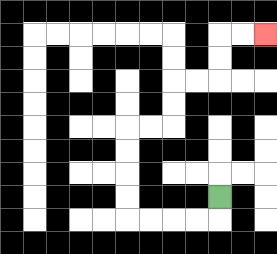{'start': '[9, 8]', 'end': '[11, 1]', 'path_directions': 'D,L,L,L,L,U,U,U,U,R,R,U,U,R,R,U,U,R,R', 'path_coordinates': '[[9, 8], [9, 9], [8, 9], [7, 9], [6, 9], [5, 9], [5, 8], [5, 7], [5, 6], [5, 5], [6, 5], [7, 5], [7, 4], [7, 3], [8, 3], [9, 3], [9, 2], [9, 1], [10, 1], [11, 1]]'}